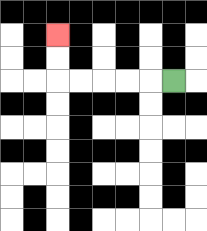{'start': '[7, 3]', 'end': '[2, 1]', 'path_directions': 'L,L,L,L,L,U,U', 'path_coordinates': '[[7, 3], [6, 3], [5, 3], [4, 3], [3, 3], [2, 3], [2, 2], [2, 1]]'}